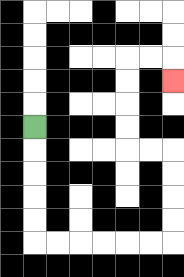{'start': '[1, 5]', 'end': '[7, 3]', 'path_directions': 'D,D,D,D,D,R,R,R,R,R,R,U,U,U,U,L,L,U,U,U,U,R,R,D', 'path_coordinates': '[[1, 5], [1, 6], [1, 7], [1, 8], [1, 9], [1, 10], [2, 10], [3, 10], [4, 10], [5, 10], [6, 10], [7, 10], [7, 9], [7, 8], [7, 7], [7, 6], [6, 6], [5, 6], [5, 5], [5, 4], [5, 3], [5, 2], [6, 2], [7, 2], [7, 3]]'}